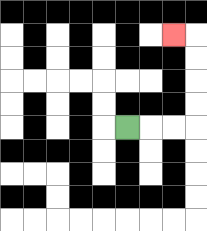{'start': '[5, 5]', 'end': '[7, 1]', 'path_directions': 'R,R,R,U,U,U,U,L', 'path_coordinates': '[[5, 5], [6, 5], [7, 5], [8, 5], [8, 4], [8, 3], [8, 2], [8, 1], [7, 1]]'}